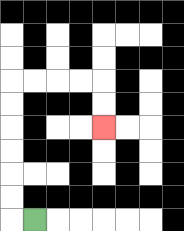{'start': '[1, 9]', 'end': '[4, 5]', 'path_directions': 'L,U,U,U,U,U,U,R,R,R,R,D,D', 'path_coordinates': '[[1, 9], [0, 9], [0, 8], [0, 7], [0, 6], [0, 5], [0, 4], [0, 3], [1, 3], [2, 3], [3, 3], [4, 3], [4, 4], [4, 5]]'}